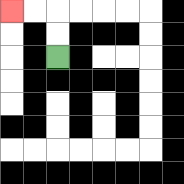{'start': '[2, 2]', 'end': '[0, 0]', 'path_directions': 'U,U,L,L', 'path_coordinates': '[[2, 2], [2, 1], [2, 0], [1, 0], [0, 0]]'}